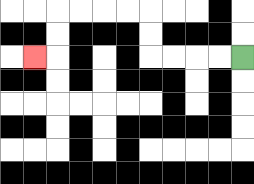{'start': '[10, 2]', 'end': '[1, 2]', 'path_directions': 'L,L,L,L,U,U,L,L,L,L,D,D,L', 'path_coordinates': '[[10, 2], [9, 2], [8, 2], [7, 2], [6, 2], [6, 1], [6, 0], [5, 0], [4, 0], [3, 0], [2, 0], [2, 1], [2, 2], [1, 2]]'}